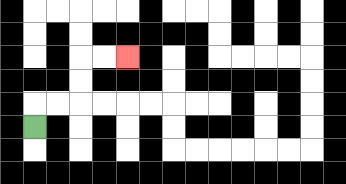{'start': '[1, 5]', 'end': '[5, 2]', 'path_directions': 'U,R,R,U,U,R,R', 'path_coordinates': '[[1, 5], [1, 4], [2, 4], [3, 4], [3, 3], [3, 2], [4, 2], [5, 2]]'}